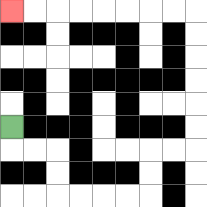{'start': '[0, 5]', 'end': '[0, 0]', 'path_directions': 'D,R,R,D,D,R,R,R,R,U,U,R,R,U,U,U,U,U,U,L,L,L,L,L,L,L,L', 'path_coordinates': '[[0, 5], [0, 6], [1, 6], [2, 6], [2, 7], [2, 8], [3, 8], [4, 8], [5, 8], [6, 8], [6, 7], [6, 6], [7, 6], [8, 6], [8, 5], [8, 4], [8, 3], [8, 2], [8, 1], [8, 0], [7, 0], [6, 0], [5, 0], [4, 0], [3, 0], [2, 0], [1, 0], [0, 0]]'}